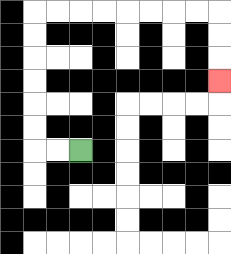{'start': '[3, 6]', 'end': '[9, 3]', 'path_directions': 'L,L,U,U,U,U,U,U,R,R,R,R,R,R,R,R,D,D,D', 'path_coordinates': '[[3, 6], [2, 6], [1, 6], [1, 5], [1, 4], [1, 3], [1, 2], [1, 1], [1, 0], [2, 0], [3, 0], [4, 0], [5, 0], [6, 0], [7, 0], [8, 0], [9, 0], [9, 1], [9, 2], [9, 3]]'}